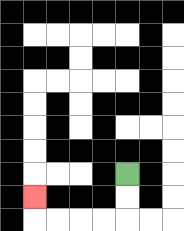{'start': '[5, 7]', 'end': '[1, 8]', 'path_directions': 'D,D,L,L,L,L,U', 'path_coordinates': '[[5, 7], [5, 8], [5, 9], [4, 9], [3, 9], [2, 9], [1, 9], [1, 8]]'}